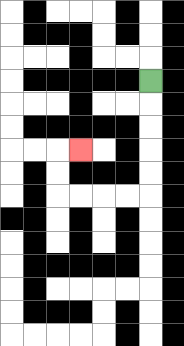{'start': '[6, 3]', 'end': '[3, 6]', 'path_directions': 'D,D,D,D,D,L,L,L,L,U,U,R', 'path_coordinates': '[[6, 3], [6, 4], [6, 5], [6, 6], [6, 7], [6, 8], [5, 8], [4, 8], [3, 8], [2, 8], [2, 7], [2, 6], [3, 6]]'}